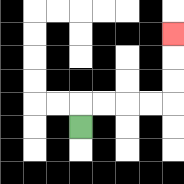{'start': '[3, 5]', 'end': '[7, 1]', 'path_directions': 'U,R,R,R,R,U,U,U', 'path_coordinates': '[[3, 5], [3, 4], [4, 4], [5, 4], [6, 4], [7, 4], [7, 3], [7, 2], [7, 1]]'}